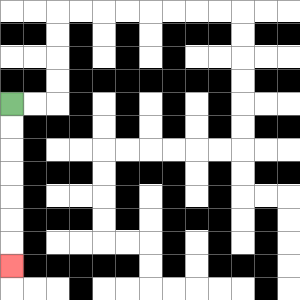{'start': '[0, 4]', 'end': '[0, 11]', 'path_directions': 'D,D,D,D,D,D,D', 'path_coordinates': '[[0, 4], [0, 5], [0, 6], [0, 7], [0, 8], [0, 9], [0, 10], [0, 11]]'}